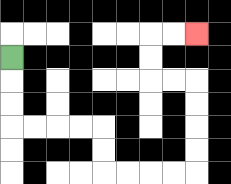{'start': '[0, 2]', 'end': '[8, 1]', 'path_directions': 'D,D,D,R,R,R,R,D,D,R,R,R,R,U,U,U,U,L,L,U,U,R,R', 'path_coordinates': '[[0, 2], [0, 3], [0, 4], [0, 5], [1, 5], [2, 5], [3, 5], [4, 5], [4, 6], [4, 7], [5, 7], [6, 7], [7, 7], [8, 7], [8, 6], [8, 5], [8, 4], [8, 3], [7, 3], [6, 3], [6, 2], [6, 1], [7, 1], [8, 1]]'}